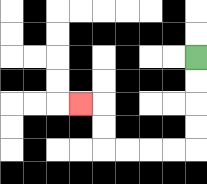{'start': '[8, 2]', 'end': '[3, 4]', 'path_directions': 'D,D,D,D,L,L,L,L,U,U,L', 'path_coordinates': '[[8, 2], [8, 3], [8, 4], [8, 5], [8, 6], [7, 6], [6, 6], [5, 6], [4, 6], [4, 5], [4, 4], [3, 4]]'}